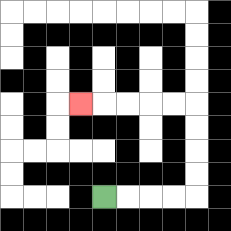{'start': '[4, 8]', 'end': '[3, 4]', 'path_directions': 'R,R,R,R,U,U,U,U,L,L,L,L,L', 'path_coordinates': '[[4, 8], [5, 8], [6, 8], [7, 8], [8, 8], [8, 7], [8, 6], [8, 5], [8, 4], [7, 4], [6, 4], [5, 4], [4, 4], [3, 4]]'}